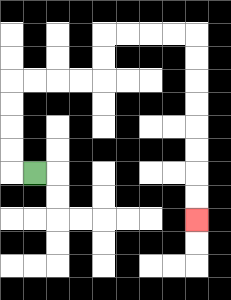{'start': '[1, 7]', 'end': '[8, 9]', 'path_directions': 'L,U,U,U,U,R,R,R,R,U,U,R,R,R,R,D,D,D,D,D,D,D,D', 'path_coordinates': '[[1, 7], [0, 7], [0, 6], [0, 5], [0, 4], [0, 3], [1, 3], [2, 3], [3, 3], [4, 3], [4, 2], [4, 1], [5, 1], [6, 1], [7, 1], [8, 1], [8, 2], [8, 3], [8, 4], [8, 5], [8, 6], [8, 7], [8, 8], [8, 9]]'}